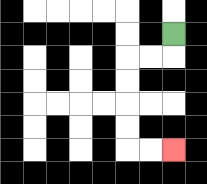{'start': '[7, 1]', 'end': '[7, 6]', 'path_directions': 'D,L,L,D,D,D,D,R,R', 'path_coordinates': '[[7, 1], [7, 2], [6, 2], [5, 2], [5, 3], [5, 4], [5, 5], [5, 6], [6, 6], [7, 6]]'}